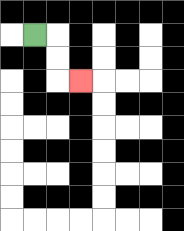{'start': '[1, 1]', 'end': '[3, 3]', 'path_directions': 'R,D,D,R', 'path_coordinates': '[[1, 1], [2, 1], [2, 2], [2, 3], [3, 3]]'}